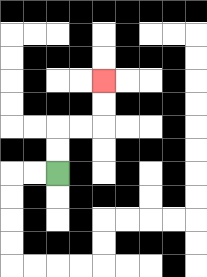{'start': '[2, 7]', 'end': '[4, 3]', 'path_directions': 'U,U,R,R,U,U', 'path_coordinates': '[[2, 7], [2, 6], [2, 5], [3, 5], [4, 5], [4, 4], [4, 3]]'}